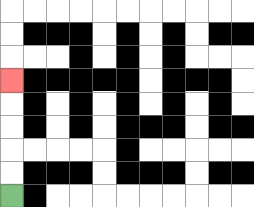{'start': '[0, 8]', 'end': '[0, 3]', 'path_directions': 'U,U,U,U,U', 'path_coordinates': '[[0, 8], [0, 7], [0, 6], [0, 5], [0, 4], [0, 3]]'}